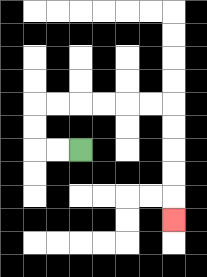{'start': '[3, 6]', 'end': '[7, 9]', 'path_directions': 'L,L,U,U,R,R,R,R,R,R,D,D,D,D,D', 'path_coordinates': '[[3, 6], [2, 6], [1, 6], [1, 5], [1, 4], [2, 4], [3, 4], [4, 4], [5, 4], [6, 4], [7, 4], [7, 5], [7, 6], [7, 7], [7, 8], [7, 9]]'}